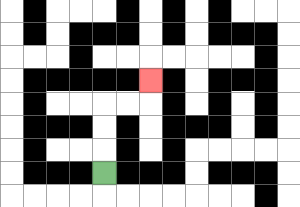{'start': '[4, 7]', 'end': '[6, 3]', 'path_directions': 'U,U,U,R,R,U', 'path_coordinates': '[[4, 7], [4, 6], [4, 5], [4, 4], [5, 4], [6, 4], [6, 3]]'}